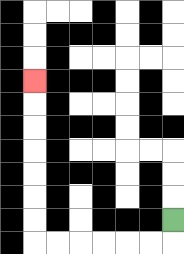{'start': '[7, 9]', 'end': '[1, 3]', 'path_directions': 'D,L,L,L,L,L,L,U,U,U,U,U,U,U', 'path_coordinates': '[[7, 9], [7, 10], [6, 10], [5, 10], [4, 10], [3, 10], [2, 10], [1, 10], [1, 9], [1, 8], [1, 7], [1, 6], [1, 5], [1, 4], [1, 3]]'}